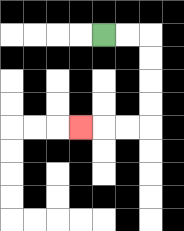{'start': '[4, 1]', 'end': '[3, 5]', 'path_directions': 'R,R,D,D,D,D,L,L,L', 'path_coordinates': '[[4, 1], [5, 1], [6, 1], [6, 2], [6, 3], [6, 4], [6, 5], [5, 5], [4, 5], [3, 5]]'}